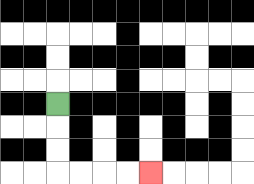{'start': '[2, 4]', 'end': '[6, 7]', 'path_directions': 'D,D,D,R,R,R,R', 'path_coordinates': '[[2, 4], [2, 5], [2, 6], [2, 7], [3, 7], [4, 7], [5, 7], [6, 7]]'}